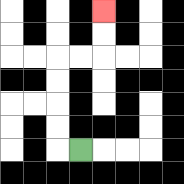{'start': '[3, 6]', 'end': '[4, 0]', 'path_directions': 'L,U,U,U,U,R,R,U,U', 'path_coordinates': '[[3, 6], [2, 6], [2, 5], [2, 4], [2, 3], [2, 2], [3, 2], [4, 2], [4, 1], [4, 0]]'}